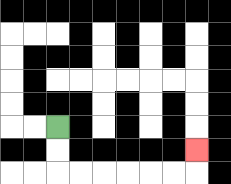{'start': '[2, 5]', 'end': '[8, 6]', 'path_directions': 'D,D,R,R,R,R,R,R,U', 'path_coordinates': '[[2, 5], [2, 6], [2, 7], [3, 7], [4, 7], [5, 7], [6, 7], [7, 7], [8, 7], [8, 6]]'}